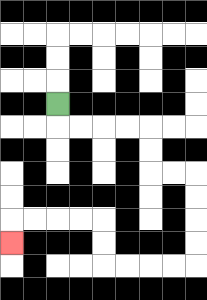{'start': '[2, 4]', 'end': '[0, 10]', 'path_directions': 'D,R,R,R,R,D,D,R,R,D,D,D,D,L,L,L,L,U,U,L,L,L,L,D', 'path_coordinates': '[[2, 4], [2, 5], [3, 5], [4, 5], [5, 5], [6, 5], [6, 6], [6, 7], [7, 7], [8, 7], [8, 8], [8, 9], [8, 10], [8, 11], [7, 11], [6, 11], [5, 11], [4, 11], [4, 10], [4, 9], [3, 9], [2, 9], [1, 9], [0, 9], [0, 10]]'}